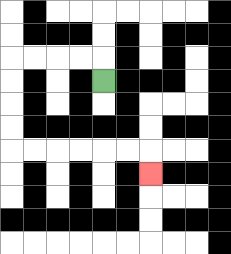{'start': '[4, 3]', 'end': '[6, 7]', 'path_directions': 'U,L,L,L,L,D,D,D,D,R,R,R,R,R,R,D', 'path_coordinates': '[[4, 3], [4, 2], [3, 2], [2, 2], [1, 2], [0, 2], [0, 3], [0, 4], [0, 5], [0, 6], [1, 6], [2, 6], [3, 6], [4, 6], [5, 6], [6, 6], [6, 7]]'}